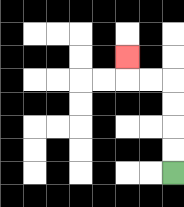{'start': '[7, 7]', 'end': '[5, 2]', 'path_directions': 'U,U,U,U,L,L,U', 'path_coordinates': '[[7, 7], [7, 6], [7, 5], [7, 4], [7, 3], [6, 3], [5, 3], [5, 2]]'}